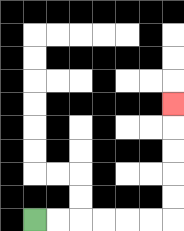{'start': '[1, 9]', 'end': '[7, 4]', 'path_directions': 'R,R,R,R,R,R,U,U,U,U,U', 'path_coordinates': '[[1, 9], [2, 9], [3, 9], [4, 9], [5, 9], [6, 9], [7, 9], [7, 8], [7, 7], [7, 6], [7, 5], [7, 4]]'}